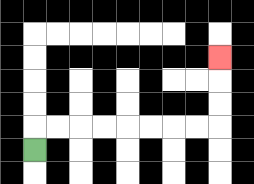{'start': '[1, 6]', 'end': '[9, 2]', 'path_directions': 'U,R,R,R,R,R,R,R,R,U,U,U', 'path_coordinates': '[[1, 6], [1, 5], [2, 5], [3, 5], [4, 5], [5, 5], [6, 5], [7, 5], [8, 5], [9, 5], [9, 4], [9, 3], [9, 2]]'}